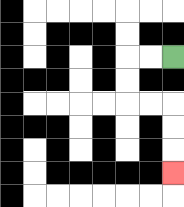{'start': '[7, 2]', 'end': '[7, 7]', 'path_directions': 'L,L,D,D,R,R,D,D,D', 'path_coordinates': '[[7, 2], [6, 2], [5, 2], [5, 3], [5, 4], [6, 4], [7, 4], [7, 5], [7, 6], [7, 7]]'}